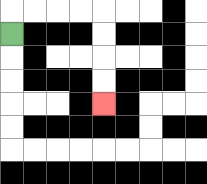{'start': '[0, 1]', 'end': '[4, 4]', 'path_directions': 'U,R,R,R,R,D,D,D,D', 'path_coordinates': '[[0, 1], [0, 0], [1, 0], [2, 0], [3, 0], [4, 0], [4, 1], [4, 2], [4, 3], [4, 4]]'}